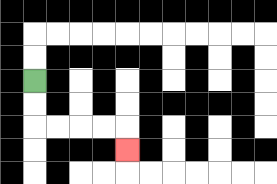{'start': '[1, 3]', 'end': '[5, 6]', 'path_directions': 'D,D,R,R,R,R,D', 'path_coordinates': '[[1, 3], [1, 4], [1, 5], [2, 5], [3, 5], [4, 5], [5, 5], [5, 6]]'}